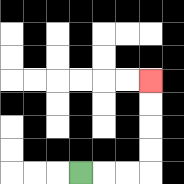{'start': '[3, 7]', 'end': '[6, 3]', 'path_directions': 'R,R,R,U,U,U,U', 'path_coordinates': '[[3, 7], [4, 7], [5, 7], [6, 7], [6, 6], [6, 5], [6, 4], [6, 3]]'}